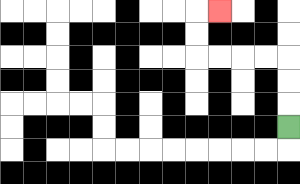{'start': '[12, 5]', 'end': '[9, 0]', 'path_directions': 'U,U,U,L,L,L,L,U,U,R', 'path_coordinates': '[[12, 5], [12, 4], [12, 3], [12, 2], [11, 2], [10, 2], [9, 2], [8, 2], [8, 1], [8, 0], [9, 0]]'}